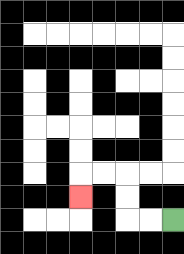{'start': '[7, 9]', 'end': '[3, 8]', 'path_directions': 'L,L,U,U,L,L,D', 'path_coordinates': '[[7, 9], [6, 9], [5, 9], [5, 8], [5, 7], [4, 7], [3, 7], [3, 8]]'}